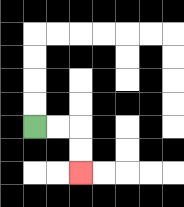{'start': '[1, 5]', 'end': '[3, 7]', 'path_directions': 'R,R,D,D', 'path_coordinates': '[[1, 5], [2, 5], [3, 5], [3, 6], [3, 7]]'}